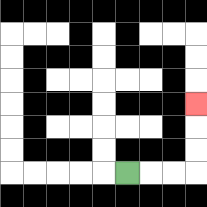{'start': '[5, 7]', 'end': '[8, 4]', 'path_directions': 'R,R,R,U,U,U', 'path_coordinates': '[[5, 7], [6, 7], [7, 7], [8, 7], [8, 6], [8, 5], [8, 4]]'}